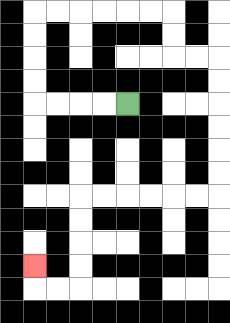{'start': '[5, 4]', 'end': '[1, 11]', 'path_directions': 'L,L,L,L,U,U,U,U,R,R,R,R,R,R,D,D,R,R,D,D,D,D,D,D,L,L,L,L,L,L,D,D,D,D,L,L,U', 'path_coordinates': '[[5, 4], [4, 4], [3, 4], [2, 4], [1, 4], [1, 3], [1, 2], [1, 1], [1, 0], [2, 0], [3, 0], [4, 0], [5, 0], [6, 0], [7, 0], [7, 1], [7, 2], [8, 2], [9, 2], [9, 3], [9, 4], [9, 5], [9, 6], [9, 7], [9, 8], [8, 8], [7, 8], [6, 8], [5, 8], [4, 8], [3, 8], [3, 9], [3, 10], [3, 11], [3, 12], [2, 12], [1, 12], [1, 11]]'}